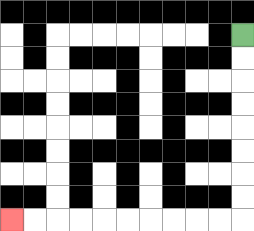{'start': '[10, 1]', 'end': '[0, 9]', 'path_directions': 'D,D,D,D,D,D,D,D,L,L,L,L,L,L,L,L,L,L', 'path_coordinates': '[[10, 1], [10, 2], [10, 3], [10, 4], [10, 5], [10, 6], [10, 7], [10, 8], [10, 9], [9, 9], [8, 9], [7, 9], [6, 9], [5, 9], [4, 9], [3, 9], [2, 9], [1, 9], [0, 9]]'}